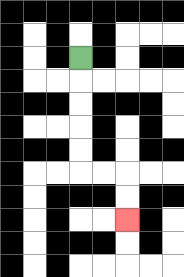{'start': '[3, 2]', 'end': '[5, 9]', 'path_directions': 'D,D,D,D,D,R,R,D,D', 'path_coordinates': '[[3, 2], [3, 3], [3, 4], [3, 5], [3, 6], [3, 7], [4, 7], [5, 7], [5, 8], [5, 9]]'}